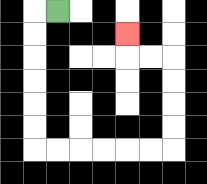{'start': '[2, 0]', 'end': '[5, 1]', 'path_directions': 'L,D,D,D,D,D,D,R,R,R,R,R,R,U,U,U,U,L,L,U', 'path_coordinates': '[[2, 0], [1, 0], [1, 1], [1, 2], [1, 3], [1, 4], [1, 5], [1, 6], [2, 6], [3, 6], [4, 6], [5, 6], [6, 6], [7, 6], [7, 5], [7, 4], [7, 3], [7, 2], [6, 2], [5, 2], [5, 1]]'}